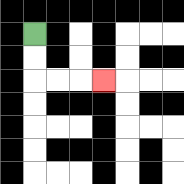{'start': '[1, 1]', 'end': '[4, 3]', 'path_directions': 'D,D,R,R,R', 'path_coordinates': '[[1, 1], [1, 2], [1, 3], [2, 3], [3, 3], [4, 3]]'}